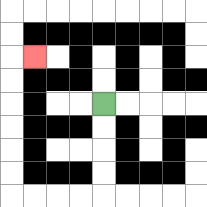{'start': '[4, 4]', 'end': '[1, 2]', 'path_directions': 'D,D,D,D,L,L,L,L,U,U,U,U,U,U,R', 'path_coordinates': '[[4, 4], [4, 5], [4, 6], [4, 7], [4, 8], [3, 8], [2, 8], [1, 8], [0, 8], [0, 7], [0, 6], [0, 5], [0, 4], [0, 3], [0, 2], [1, 2]]'}